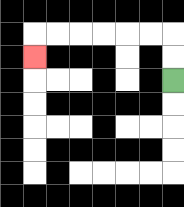{'start': '[7, 3]', 'end': '[1, 2]', 'path_directions': 'U,U,L,L,L,L,L,L,D', 'path_coordinates': '[[7, 3], [7, 2], [7, 1], [6, 1], [5, 1], [4, 1], [3, 1], [2, 1], [1, 1], [1, 2]]'}